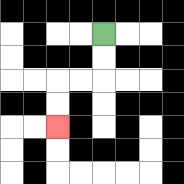{'start': '[4, 1]', 'end': '[2, 5]', 'path_directions': 'D,D,L,L,D,D', 'path_coordinates': '[[4, 1], [4, 2], [4, 3], [3, 3], [2, 3], [2, 4], [2, 5]]'}